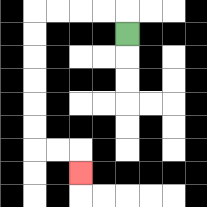{'start': '[5, 1]', 'end': '[3, 7]', 'path_directions': 'U,L,L,L,L,D,D,D,D,D,D,R,R,D', 'path_coordinates': '[[5, 1], [5, 0], [4, 0], [3, 0], [2, 0], [1, 0], [1, 1], [1, 2], [1, 3], [1, 4], [1, 5], [1, 6], [2, 6], [3, 6], [3, 7]]'}